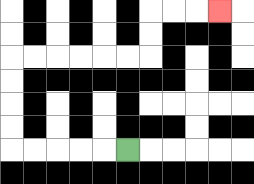{'start': '[5, 6]', 'end': '[9, 0]', 'path_directions': 'L,L,L,L,L,U,U,U,U,R,R,R,R,R,R,U,U,R,R,R', 'path_coordinates': '[[5, 6], [4, 6], [3, 6], [2, 6], [1, 6], [0, 6], [0, 5], [0, 4], [0, 3], [0, 2], [1, 2], [2, 2], [3, 2], [4, 2], [5, 2], [6, 2], [6, 1], [6, 0], [7, 0], [8, 0], [9, 0]]'}